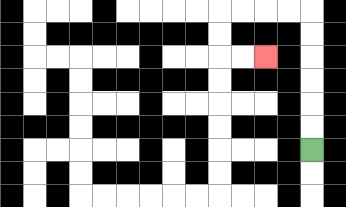{'start': '[13, 6]', 'end': '[11, 2]', 'path_directions': 'U,U,U,U,U,U,L,L,L,L,D,D,R,R', 'path_coordinates': '[[13, 6], [13, 5], [13, 4], [13, 3], [13, 2], [13, 1], [13, 0], [12, 0], [11, 0], [10, 0], [9, 0], [9, 1], [9, 2], [10, 2], [11, 2]]'}